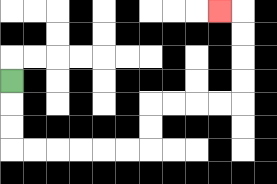{'start': '[0, 3]', 'end': '[9, 0]', 'path_directions': 'D,D,D,R,R,R,R,R,R,U,U,R,R,R,R,U,U,U,U,L', 'path_coordinates': '[[0, 3], [0, 4], [0, 5], [0, 6], [1, 6], [2, 6], [3, 6], [4, 6], [5, 6], [6, 6], [6, 5], [6, 4], [7, 4], [8, 4], [9, 4], [10, 4], [10, 3], [10, 2], [10, 1], [10, 0], [9, 0]]'}